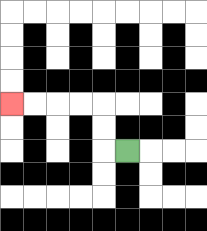{'start': '[5, 6]', 'end': '[0, 4]', 'path_directions': 'L,U,U,L,L,L,L', 'path_coordinates': '[[5, 6], [4, 6], [4, 5], [4, 4], [3, 4], [2, 4], [1, 4], [0, 4]]'}